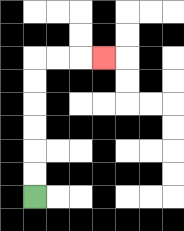{'start': '[1, 8]', 'end': '[4, 2]', 'path_directions': 'U,U,U,U,U,U,R,R,R', 'path_coordinates': '[[1, 8], [1, 7], [1, 6], [1, 5], [1, 4], [1, 3], [1, 2], [2, 2], [3, 2], [4, 2]]'}